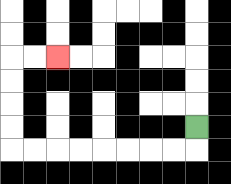{'start': '[8, 5]', 'end': '[2, 2]', 'path_directions': 'D,L,L,L,L,L,L,L,L,U,U,U,U,R,R', 'path_coordinates': '[[8, 5], [8, 6], [7, 6], [6, 6], [5, 6], [4, 6], [3, 6], [2, 6], [1, 6], [0, 6], [0, 5], [0, 4], [0, 3], [0, 2], [1, 2], [2, 2]]'}